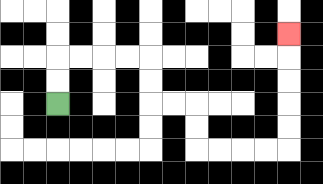{'start': '[2, 4]', 'end': '[12, 1]', 'path_directions': 'U,U,R,R,R,R,D,D,R,R,D,D,R,R,R,R,U,U,U,U,U', 'path_coordinates': '[[2, 4], [2, 3], [2, 2], [3, 2], [4, 2], [5, 2], [6, 2], [6, 3], [6, 4], [7, 4], [8, 4], [8, 5], [8, 6], [9, 6], [10, 6], [11, 6], [12, 6], [12, 5], [12, 4], [12, 3], [12, 2], [12, 1]]'}